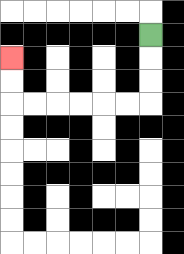{'start': '[6, 1]', 'end': '[0, 2]', 'path_directions': 'D,D,D,L,L,L,L,L,L,U,U', 'path_coordinates': '[[6, 1], [6, 2], [6, 3], [6, 4], [5, 4], [4, 4], [3, 4], [2, 4], [1, 4], [0, 4], [0, 3], [0, 2]]'}